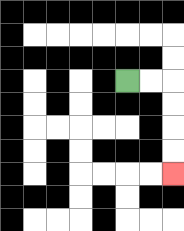{'start': '[5, 3]', 'end': '[7, 7]', 'path_directions': 'R,R,D,D,D,D', 'path_coordinates': '[[5, 3], [6, 3], [7, 3], [7, 4], [7, 5], [7, 6], [7, 7]]'}